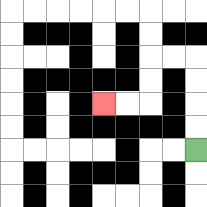{'start': '[8, 6]', 'end': '[4, 4]', 'path_directions': 'U,U,U,U,L,L,D,D,L,L', 'path_coordinates': '[[8, 6], [8, 5], [8, 4], [8, 3], [8, 2], [7, 2], [6, 2], [6, 3], [6, 4], [5, 4], [4, 4]]'}